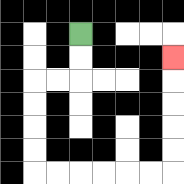{'start': '[3, 1]', 'end': '[7, 2]', 'path_directions': 'D,D,L,L,D,D,D,D,R,R,R,R,R,R,U,U,U,U,U', 'path_coordinates': '[[3, 1], [3, 2], [3, 3], [2, 3], [1, 3], [1, 4], [1, 5], [1, 6], [1, 7], [2, 7], [3, 7], [4, 7], [5, 7], [6, 7], [7, 7], [7, 6], [7, 5], [7, 4], [7, 3], [7, 2]]'}